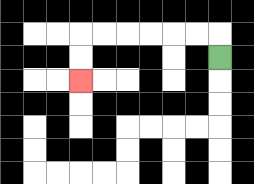{'start': '[9, 2]', 'end': '[3, 3]', 'path_directions': 'U,L,L,L,L,L,L,D,D', 'path_coordinates': '[[9, 2], [9, 1], [8, 1], [7, 1], [6, 1], [5, 1], [4, 1], [3, 1], [3, 2], [3, 3]]'}